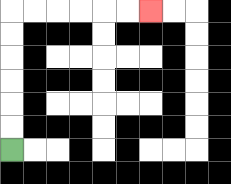{'start': '[0, 6]', 'end': '[6, 0]', 'path_directions': 'U,U,U,U,U,U,R,R,R,R,R,R', 'path_coordinates': '[[0, 6], [0, 5], [0, 4], [0, 3], [0, 2], [0, 1], [0, 0], [1, 0], [2, 0], [3, 0], [4, 0], [5, 0], [6, 0]]'}